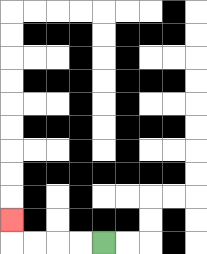{'start': '[4, 10]', 'end': '[0, 9]', 'path_directions': 'L,L,L,L,U', 'path_coordinates': '[[4, 10], [3, 10], [2, 10], [1, 10], [0, 10], [0, 9]]'}